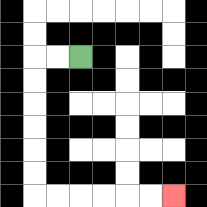{'start': '[3, 2]', 'end': '[7, 8]', 'path_directions': 'L,L,D,D,D,D,D,D,R,R,R,R,R,R', 'path_coordinates': '[[3, 2], [2, 2], [1, 2], [1, 3], [1, 4], [1, 5], [1, 6], [1, 7], [1, 8], [2, 8], [3, 8], [4, 8], [5, 8], [6, 8], [7, 8]]'}